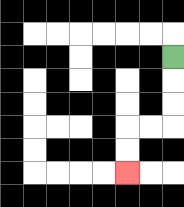{'start': '[7, 2]', 'end': '[5, 7]', 'path_directions': 'D,D,D,L,L,D,D', 'path_coordinates': '[[7, 2], [7, 3], [7, 4], [7, 5], [6, 5], [5, 5], [5, 6], [5, 7]]'}